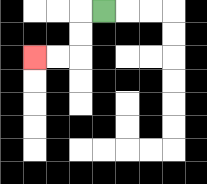{'start': '[4, 0]', 'end': '[1, 2]', 'path_directions': 'L,D,D,L,L', 'path_coordinates': '[[4, 0], [3, 0], [3, 1], [3, 2], [2, 2], [1, 2]]'}